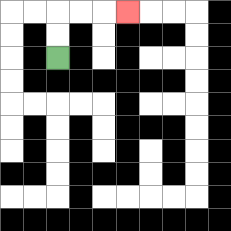{'start': '[2, 2]', 'end': '[5, 0]', 'path_directions': 'U,U,R,R,R', 'path_coordinates': '[[2, 2], [2, 1], [2, 0], [3, 0], [4, 0], [5, 0]]'}